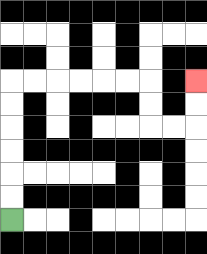{'start': '[0, 9]', 'end': '[8, 3]', 'path_directions': 'U,U,U,U,U,U,R,R,R,R,R,R,D,D,R,R,U,U', 'path_coordinates': '[[0, 9], [0, 8], [0, 7], [0, 6], [0, 5], [0, 4], [0, 3], [1, 3], [2, 3], [3, 3], [4, 3], [5, 3], [6, 3], [6, 4], [6, 5], [7, 5], [8, 5], [8, 4], [8, 3]]'}